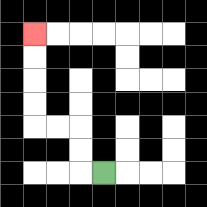{'start': '[4, 7]', 'end': '[1, 1]', 'path_directions': 'L,U,U,L,L,U,U,U,U', 'path_coordinates': '[[4, 7], [3, 7], [3, 6], [3, 5], [2, 5], [1, 5], [1, 4], [1, 3], [1, 2], [1, 1]]'}